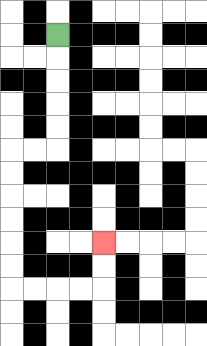{'start': '[2, 1]', 'end': '[4, 10]', 'path_directions': 'D,D,D,D,D,L,L,D,D,D,D,D,D,R,R,R,R,U,U', 'path_coordinates': '[[2, 1], [2, 2], [2, 3], [2, 4], [2, 5], [2, 6], [1, 6], [0, 6], [0, 7], [0, 8], [0, 9], [0, 10], [0, 11], [0, 12], [1, 12], [2, 12], [3, 12], [4, 12], [4, 11], [4, 10]]'}